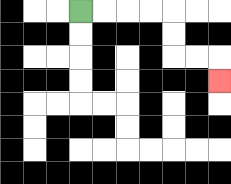{'start': '[3, 0]', 'end': '[9, 3]', 'path_directions': 'R,R,R,R,D,D,R,R,D', 'path_coordinates': '[[3, 0], [4, 0], [5, 0], [6, 0], [7, 0], [7, 1], [7, 2], [8, 2], [9, 2], [9, 3]]'}